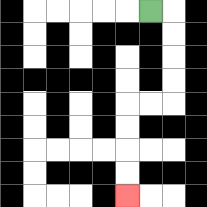{'start': '[6, 0]', 'end': '[5, 8]', 'path_directions': 'R,D,D,D,D,L,L,D,D,D,D', 'path_coordinates': '[[6, 0], [7, 0], [7, 1], [7, 2], [7, 3], [7, 4], [6, 4], [5, 4], [5, 5], [5, 6], [5, 7], [5, 8]]'}